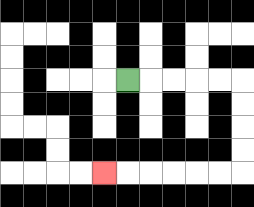{'start': '[5, 3]', 'end': '[4, 7]', 'path_directions': 'R,R,R,R,R,D,D,D,D,L,L,L,L,L,L', 'path_coordinates': '[[5, 3], [6, 3], [7, 3], [8, 3], [9, 3], [10, 3], [10, 4], [10, 5], [10, 6], [10, 7], [9, 7], [8, 7], [7, 7], [6, 7], [5, 7], [4, 7]]'}